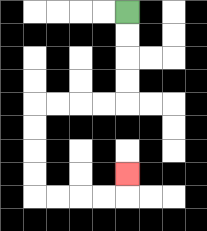{'start': '[5, 0]', 'end': '[5, 7]', 'path_directions': 'D,D,D,D,L,L,L,L,D,D,D,D,R,R,R,R,U', 'path_coordinates': '[[5, 0], [5, 1], [5, 2], [5, 3], [5, 4], [4, 4], [3, 4], [2, 4], [1, 4], [1, 5], [1, 6], [1, 7], [1, 8], [2, 8], [3, 8], [4, 8], [5, 8], [5, 7]]'}